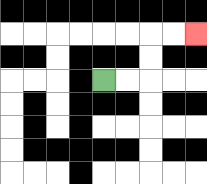{'start': '[4, 3]', 'end': '[8, 1]', 'path_directions': 'R,R,U,U,R,R', 'path_coordinates': '[[4, 3], [5, 3], [6, 3], [6, 2], [6, 1], [7, 1], [8, 1]]'}